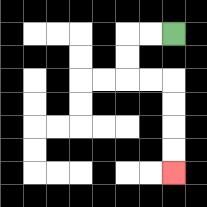{'start': '[7, 1]', 'end': '[7, 7]', 'path_directions': 'L,L,D,D,R,R,D,D,D,D', 'path_coordinates': '[[7, 1], [6, 1], [5, 1], [5, 2], [5, 3], [6, 3], [7, 3], [7, 4], [7, 5], [7, 6], [7, 7]]'}